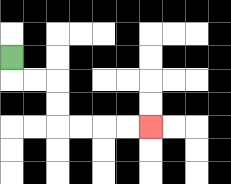{'start': '[0, 2]', 'end': '[6, 5]', 'path_directions': 'D,R,R,D,D,R,R,R,R', 'path_coordinates': '[[0, 2], [0, 3], [1, 3], [2, 3], [2, 4], [2, 5], [3, 5], [4, 5], [5, 5], [6, 5]]'}